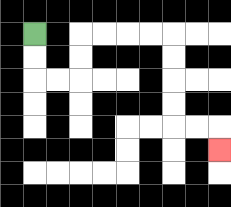{'start': '[1, 1]', 'end': '[9, 6]', 'path_directions': 'D,D,R,R,U,U,R,R,R,R,D,D,D,D,R,R,D', 'path_coordinates': '[[1, 1], [1, 2], [1, 3], [2, 3], [3, 3], [3, 2], [3, 1], [4, 1], [5, 1], [6, 1], [7, 1], [7, 2], [7, 3], [7, 4], [7, 5], [8, 5], [9, 5], [9, 6]]'}